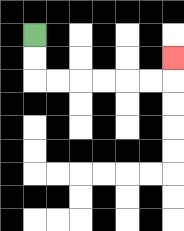{'start': '[1, 1]', 'end': '[7, 2]', 'path_directions': 'D,D,R,R,R,R,R,R,U', 'path_coordinates': '[[1, 1], [1, 2], [1, 3], [2, 3], [3, 3], [4, 3], [5, 3], [6, 3], [7, 3], [7, 2]]'}